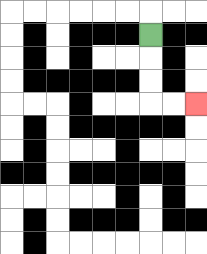{'start': '[6, 1]', 'end': '[8, 4]', 'path_directions': 'D,D,D,R,R', 'path_coordinates': '[[6, 1], [6, 2], [6, 3], [6, 4], [7, 4], [8, 4]]'}